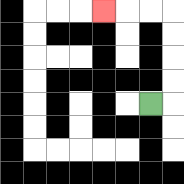{'start': '[6, 4]', 'end': '[4, 0]', 'path_directions': 'R,U,U,U,U,L,L,L', 'path_coordinates': '[[6, 4], [7, 4], [7, 3], [7, 2], [7, 1], [7, 0], [6, 0], [5, 0], [4, 0]]'}